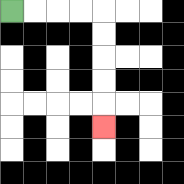{'start': '[0, 0]', 'end': '[4, 5]', 'path_directions': 'R,R,R,R,D,D,D,D,D', 'path_coordinates': '[[0, 0], [1, 0], [2, 0], [3, 0], [4, 0], [4, 1], [4, 2], [4, 3], [4, 4], [4, 5]]'}